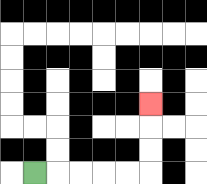{'start': '[1, 7]', 'end': '[6, 4]', 'path_directions': 'R,R,R,R,R,U,U,U', 'path_coordinates': '[[1, 7], [2, 7], [3, 7], [4, 7], [5, 7], [6, 7], [6, 6], [6, 5], [6, 4]]'}